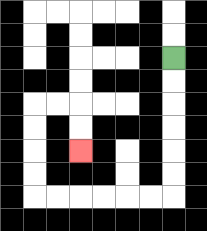{'start': '[7, 2]', 'end': '[3, 6]', 'path_directions': 'D,D,D,D,D,D,L,L,L,L,L,L,U,U,U,U,R,R,D,D', 'path_coordinates': '[[7, 2], [7, 3], [7, 4], [7, 5], [7, 6], [7, 7], [7, 8], [6, 8], [5, 8], [4, 8], [3, 8], [2, 8], [1, 8], [1, 7], [1, 6], [1, 5], [1, 4], [2, 4], [3, 4], [3, 5], [3, 6]]'}